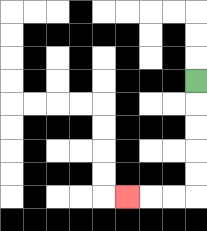{'start': '[8, 3]', 'end': '[5, 8]', 'path_directions': 'D,D,D,D,D,L,L,L', 'path_coordinates': '[[8, 3], [8, 4], [8, 5], [8, 6], [8, 7], [8, 8], [7, 8], [6, 8], [5, 8]]'}